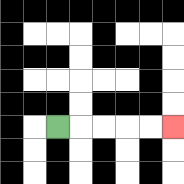{'start': '[2, 5]', 'end': '[7, 5]', 'path_directions': 'R,R,R,R,R', 'path_coordinates': '[[2, 5], [3, 5], [4, 5], [5, 5], [6, 5], [7, 5]]'}